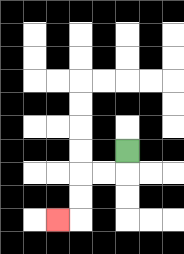{'start': '[5, 6]', 'end': '[2, 9]', 'path_directions': 'D,L,L,D,D,L', 'path_coordinates': '[[5, 6], [5, 7], [4, 7], [3, 7], [3, 8], [3, 9], [2, 9]]'}